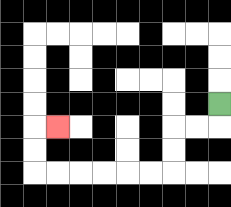{'start': '[9, 4]', 'end': '[2, 5]', 'path_directions': 'D,L,L,D,D,L,L,L,L,L,L,U,U,R', 'path_coordinates': '[[9, 4], [9, 5], [8, 5], [7, 5], [7, 6], [7, 7], [6, 7], [5, 7], [4, 7], [3, 7], [2, 7], [1, 7], [1, 6], [1, 5], [2, 5]]'}